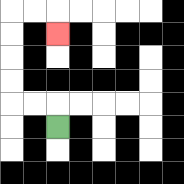{'start': '[2, 5]', 'end': '[2, 1]', 'path_directions': 'U,L,L,U,U,U,U,R,R,D', 'path_coordinates': '[[2, 5], [2, 4], [1, 4], [0, 4], [0, 3], [0, 2], [0, 1], [0, 0], [1, 0], [2, 0], [2, 1]]'}